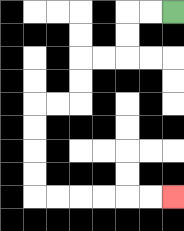{'start': '[7, 0]', 'end': '[7, 8]', 'path_directions': 'L,L,D,D,L,L,D,D,L,L,D,D,D,D,R,R,R,R,R,R', 'path_coordinates': '[[7, 0], [6, 0], [5, 0], [5, 1], [5, 2], [4, 2], [3, 2], [3, 3], [3, 4], [2, 4], [1, 4], [1, 5], [1, 6], [1, 7], [1, 8], [2, 8], [3, 8], [4, 8], [5, 8], [6, 8], [7, 8]]'}